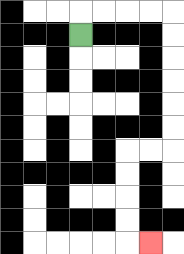{'start': '[3, 1]', 'end': '[6, 10]', 'path_directions': 'U,R,R,R,R,D,D,D,D,D,D,L,L,D,D,D,D,R', 'path_coordinates': '[[3, 1], [3, 0], [4, 0], [5, 0], [6, 0], [7, 0], [7, 1], [7, 2], [7, 3], [7, 4], [7, 5], [7, 6], [6, 6], [5, 6], [5, 7], [5, 8], [5, 9], [5, 10], [6, 10]]'}